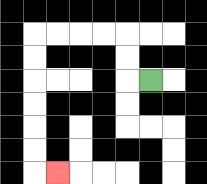{'start': '[6, 3]', 'end': '[2, 7]', 'path_directions': 'L,U,U,L,L,L,L,D,D,D,D,D,D,R', 'path_coordinates': '[[6, 3], [5, 3], [5, 2], [5, 1], [4, 1], [3, 1], [2, 1], [1, 1], [1, 2], [1, 3], [1, 4], [1, 5], [1, 6], [1, 7], [2, 7]]'}